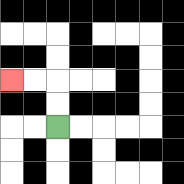{'start': '[2, 5]', 'end': '[0, 3]', 'path_directions': 'U,U,L,L', 'path_coordinates': '[[2, 5], [2, 4], [2, 3], [1, 3], [0, 3]]'}